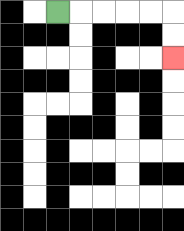{'start': '[2, 0]', 'end': '[7, 2]', 'path_directions': 'R,R,R,R,R,D,D', 'path_coordinates': '[[2, 0], [3, 0], [4, 0], [5, 0], [6, 0], [7, 0], [7, 1], [7, 2]]'}